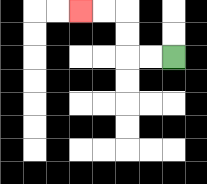{'start': '[7, 2]', 'end': '[3, 0]', 'path_directions': 'L,L,U,U,L,L', 'path_coordinates': '[[7, 2], [6, 2], [5, 2], [5, 1], [5, 0], [4, 0], [3, 0]]'}